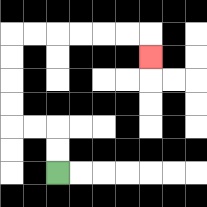{'start': '[2, 7]', 'end': '[6, 2]', 'path_directions': 'U,U,L,L,U,U,U,U,R,R,R,R,R,R,D', 'path_coordinates': '[[2, 7], [2, 6], [2, 5], [1, 5], [0, 5], [0, 4], [0, 3], [0, 2], [0, 1], [1, 1], [2, 1], [3, 1], [4, 1], [5, 1], [6, 1], [6, 2]]'}